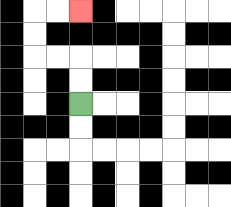{'start': '[3, 4]', 'end': '[3, 0]', 'path_directions': 'U,U,L,L,U,U,R,R', 'path_coordinates': '[[3, 4], [3, 3], [3, 2], [2, 2], [1, 2], [1, 1], [1, 0], [2, 0], [3, 0]]'}